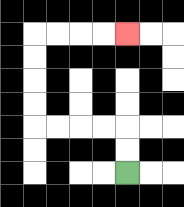{'start': '[5, 7]', 'end': '[5, 1]', 'path_directions': 'U,U,L,L,L,L,U,U,U,U,R,R,R,R', 'path_coordinates': '[[5, 7], [5, 6], [5, 5], [4, 5], [3, 5], [2, 5], [1, 5], [1, 4], [1, 3], [1, 2], [1, 1], [2, 1], [3, 1], [4, 1], [5, 1]]'}